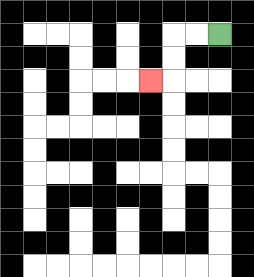{'start': '[9, 1]', 'end': '[6, 3]', 'path_directions': 'L,L,D,D,L', 'path_coordinates': '[[9, 1], [8, 1], [7, 1], [7, 2], [7, 3], [6, 3]]'}